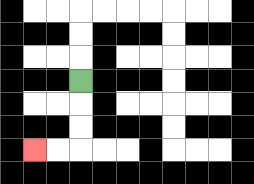{'start': '[3, 3]', 'end': '[1, 6]', 'path_directions': 'D,D,D,L,L', 'path_coordinates': '[[3, 3], [3, 4], [3, 5], [3, 6], [2, 6], [1, 6]]'}